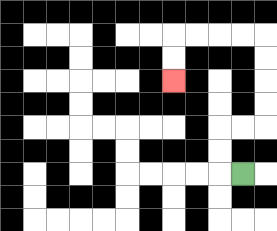{'start': '[10, 7]', 'end': '[7, 3]', 'path_directions': 'L,U,U,R,R,U,U,U,U,L,L,L,L,D,D', 'path_coordinates': '[[10, 7], [9, 7], [9, 6], [9, 5], [10, 5], [11, 5], [11, 4], [11, 3], [11, 2], [11, 1], [10, 1], [9, 1], [8, 1], [7, 1], [7, 2], [7, 3]]'}